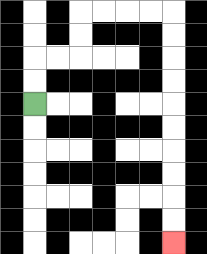{'start': '[1, 4]', 'end': '[7, 10]', 'path_directions': 'U,U,R,R,U,U,R,R,R,R,D,D,D,D,D,D,D,D,D,D', 'path_coordinates': '[[1, 4], [1, 3], [1, 2], [2, 2], [3, 2], [3, 1], [3, 0], [4, 0], [5, 0], [6, 0], [7, 0], [7, 1], [7, 2], [7, 3], [7, 4], [7, 5], [7, 6], [7, 7], [7, 8], [7, 9], [7, 10]]'}